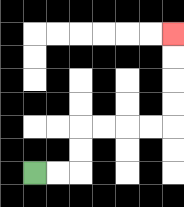{'start': '[1, 7]', 'end': '[7, 1]', 'path_directions': 'R,R,U,U,R,R,R,R,U,U,U,U', 'path_coordinates': '[[1, 7], [2, 7], [3, 7], [3, 6], [3, 5], [4, 5], [5, 5], [6, 5], [7, 5], [7, 4], [7, 3], [7, 2], [7, 1]]'}